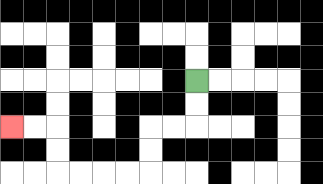{'start': '[8, 3]', 'end': '[0, 5]', 'path_directions': 'D,D,L,L,D,D,L,L,L,L,U,U,L,L', 'path_coordinates': '[[8, 3], [8, 4], [8, 5], [7, 5], [6, 5], [6, 6], [6, 7], [5, 7], [4, 7], [3, 7], [2, 7], [2, 6], [2, 5], [1, 5], [0, 5]]'}